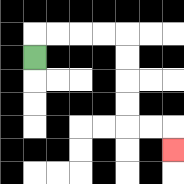{'start': '[1, 2]', 'end': '[7, 6]', 'path_directions': 'U,R,R,R,R,D,D,D,D,R,R,D', 'path_coordinates': '[[1, 2], [1, 1], [2, 1], [3, 1], [4, 1], [5, 1], [5, 2], [5, 3], [5, 4], [5, 5], [6, 5], [7, 5], [7, 6]]'}